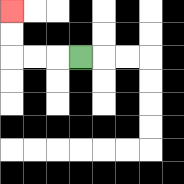{'start': '[3, 2]', 'end': '[0, 0]', 'path_directions': 'L,L,L,U,U', 'path_coordinates': '[[3, 2], [2, 2], [1, 2], [0, 2], [0, 1], [0, 0]]'}